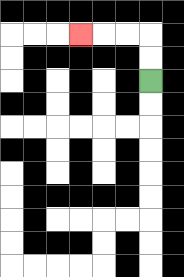{'start': '[6, 3]', 'end': '[3, 1]', 'path_directions': 'U,U,L,L,L', 'path_coordinates': '[[6, 3], [6, 2], [6, 1], [5, 1], [4, 1], [3, 1]]'}